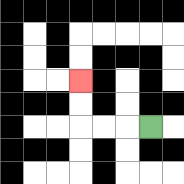{'start': '[6, 5]', 'end': '[3, 3]', 'path_directions': 'L,L,L,U,U', 'path_coordinates': '[[6, 5], [5, 5], [4, 5], [3, 5], [3, 4], [3, 3]]'}